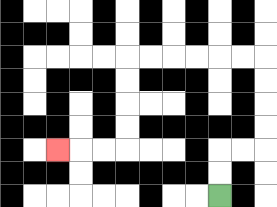{'start': '[9, 8]', 'end': '[2, 6]', 'path_directions': 'U,U,R,R,U,U,U,U,L,L,L,L,L,L,D,D,D,D,L,L,L', 'path_coordinates': '[[9, 8], [9, 7], [9, 6], [10, 6], [11, 6], [11, 5], [11, 4], [11, 3], [11, 2], [10, 2], [9, 2], [8, 2], [7, 2], [6, 2], [5, 2], [5, 3], [5, 4], [5, 5], [5, 6], [4, 6], [3, 6], [2, 6]]'}